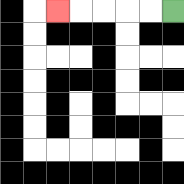{'start': '[7, 0]', 'end': '[2, 0]', 'path_directions': 'L,L,L,L,L', 'path_coordinates': '[[7, 0], [6, 0], [5, 0], [4, 0], [3, 0], [2, 0]]'}